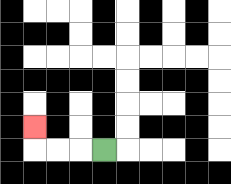{'start': '[4, 6]', 'end': '[1, 5]', 'path_directions': 'L,L,L,U', 'path_coordinates': '[[4, 6], [3, 6], [2, 6], [1, 6], [1, 5]]'}